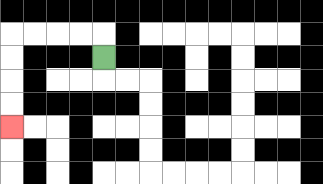{'start': '[4, 2]', 'end': '[0, 5]', 'path_directions': 'U,L,L,L,L,D,D,D,D', 'path_coordinates': '[[4, 2], [4, 1], [3, 1], [2, 1], [1, 1], [0, 1], [0, 2], [0, 3], [0, 4], [0, 5]]'}